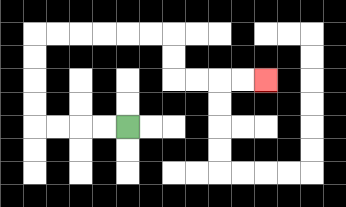{'start': '[5, 5]', 'end': '[11, 3]', 'path_directions': 'L,L,L,L,U,U,U,U,R,R,R,R,R,R,D,D,R,R,R,R', 'path_coordinates': '[[5, 5], [4, 5], [3, 5], [2, 5], [1, 5], [1, 4], [1, 3], [1, 2], [1, 1], [2, 1], [3, 1], [4, 1], [5, 1], [6, 1], [7, 1], [7, 2], [7, 3], [8, 3], [9, 3], [10, 3], [11, 3]]'}